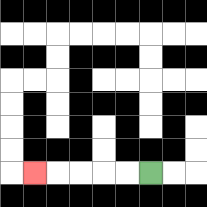{'start': '[6, 7]', 'end': '[1, 7]', 'path_directions': 'L,L,L,L,L', 'path_coordinates': '[[6, 7], [5, 7], [4, 7], [3, 7], [2, 7], [1, 7]]'}